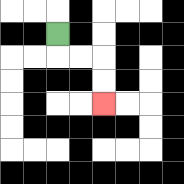{'start': '[2, 1]', 'end': '[4, 4]', 'path_directions': 'D,R,R,D,D', 'path_coordinates': '[[2, 1], [2, 2], [3, 2], [4, 2], [4, 3], [4, 4]]'}